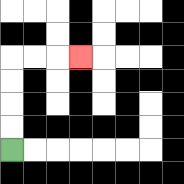{'start': '[0, 6]', 'end': '[3, 2]', 'path_directions': 'U,U,U,U,R,R,R', 'path_coordinates': '[[0, 6], [0, 5], [0, 4], [0, 3], [0, 2], [1, 2], [2, 2], [3, 2]]'}